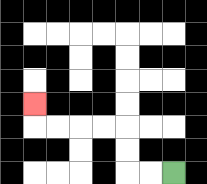{'start': '[7, 7]', 'end': '[1, 4]', 'path_directions': 'L,L,U,U,L,L,L,L,U', 'path_coordinates': '[[7, 7], [6, 7], [5, 7], [5, 6], [5, 5], [4, 5], [3, 5], [2, 5], [1, 5], [1, 4]]'}